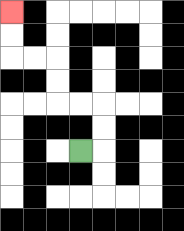{'start': '[3, 6]', 'end': '[0, 0]', 'path_directions': 'R,U,U,L,L,U,U,L,L,U,U', 'path_coordinates': '[[3, 6], [4, 6], [4, 5], [4, 4], [3, 4], [2, 4], [2, 3], [2, 2], [1, 2], [0, 2], [0, 1], [0, 0]]'}